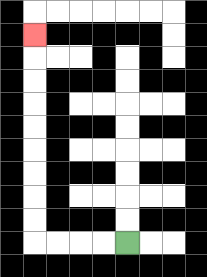{'start': '[5, 10]', 'end': '[1, 1]', 'path_directions': 'L,L,L,L,U,U,U,U,U,U,U,U,U', 'path_coordinates': '[[5, 10], [4, 10], [3, 10], [2, 10], [1, 10], [1, 9], [1, 8], [1, 7], [1, 6], [1, 5], [1, 4], [1, 3], [1, 2], [1, 1]]'}